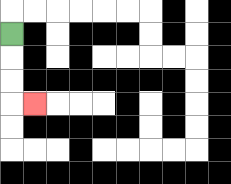{'start': '[0, 1]', 'end': '[1, 4]', 'path_directions': 'D,D,D,R', 'path_coordinates': '[[0, 1], [0, 2], [0, 3], [0, 4], [1, 4]]'}